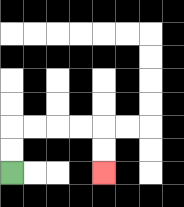{'start': '[0, 7]', 'end': '[4, 7]', 'path_directions': 'U,U,R,R,R,R,D,D', 'path_coordinates': '[[0, 7], [0, 6], [0, 5], [1, 5], [2, 5], [3, 5], [4, 5], [4, 6], [4, 7]]'}